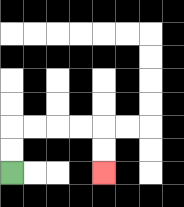{'start': '[0, 7]', 'end': '[4, 7]', 'path_directions': 'U,U,R,R,R,R,D,D', 'path_coordinates': '[[0, 7], [0, 6], [0, 5], [1, 5], [2, 5], [3, 5], [4, 5], [4, 6], [4, 7]]'}